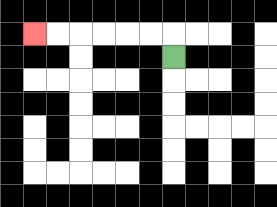{'start': '[7, 2]', 'end': '[1, 1]', 'path_directions': 'U,L,L,L,L,L,L', 'path_coordinates': '[[7, 2], [7, 1], [6, 1], [5, 1], [4, 1], [3, 1], [2, 1], [1, 1]]'}